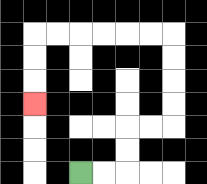{'start': '[3, 7]', 'end': '[1, 4]', 'path_directions': 'R,R,U,U,R,R,U,U,U,U,L,L,L,L,L,L,D,D,D', 'path_coordinates': '[[3, 7], [4, 7], [5, 7], [5, 6], [5, 5], [6, 5], [7, 5], [7, 4], [7, 3], [7, 2], [7, 1], [6, 1], [5, 1], [4, 1], [3, 1], [2, 1], [1, 1], [1, 2], [1, 3], [1, 4]]'}